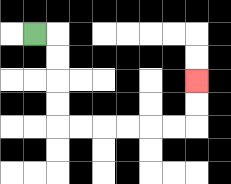{'start': '[1, 1]', 'end': '[8, 3]', 'path_directions': 'R,D,D,D,D,R,R,R,R,R,R,U,U', 'path_coordinates': '[[1, 1], [2, 1], [2, 2], [2, 3], [2, 4], [2, 5], [3, 5], [4, 5], [5, 5], [6, 5], [7, 5], [8, 5], [8, 4], [8, 3]]'}